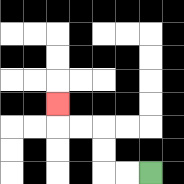{'start': '[6, 7]', 'end': '[2, 4]', 'path_directions': 'L,L,U,U,L,L,U', 'path_coordinates': '[[6, 7], [5, 7], [4, 7], [4, 6], [4, 5], [3, 5], [2, 5], [2, 4]]'}